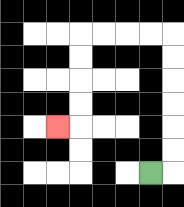{'start': '[6, 7]', 'end': '[2, 5]', 'path_directions': 'R,U,U,U,U,U,U,L,L,L,L,D,D,D,D,L', 'path_coordinates': '[[6, 7], [7, 7], [7, 6], [7, 5], [7, 4], [7, 3], [7, 2], [7, 1], [6, 1], [5, 1], [4, 1], [3, 1], [3, 2], [3, 3], [3, 4], [3, 5], [2, 5]]'}